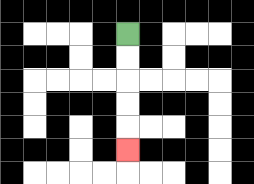{'start': '[5, 1]', 'end': '[5, 6]', 'path_directions': 'D,D,D,D,D', 'path_coordinates': '[[5, 1], [5, 2], [5, 3], [5, 4], [5, 5], [5, 6]]'}